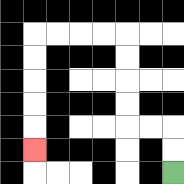{'start': '[7, 7]', 'end': '[1, 6]', 'path_directions': 'U,U,L,L,U,U,U,U,L,L,L,L,D,D,D,D,D', 'path_coordinates': '[[7, 7], [7, 6], [7, 5], [6, 5], [5, 5], [5, 4], [5, 3], [5, 2], [5, 1], [4, 1], [3, 1], [2, 1], [1, 1], [1, 2], [1, 3], [1, 4], [1, 5], [1, 6]]'}